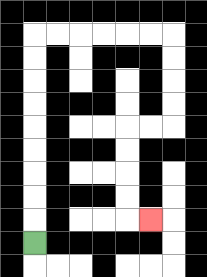{'start': '[1, 10]', 'end': '[6, 9]', 'path_directions': 'U,U,U,U,U,U,U,U,U,R,R,R,R,R,R,D,D,D,D,L,L,D,D,D,D,R', 'path_coordinates': '[[1, 10], [1, 9], [1, 8], [1, 7], [1, 6], [1, 5], [1, 4], [1, 3], [1, 2], [1, 1], [2, 1], [3, 1], [4, 1], [5, 1], [6, 1], [7, 1], [7, 2], [7, 3], [7, 4], [7, 5], [6, 5], [5, 5], [5, 6], [5, 7], [5, 8], [5, 9], [6, 9]]'}